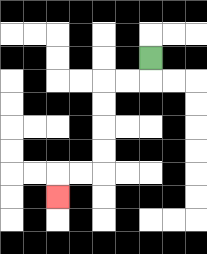{'start': '[6, 2]', 'end': '[2, 8]', 'path_directions': 'D,L,L,D,D,D,D,L,L,D', 'path_coordinates': '[[6, 2], [6, 3], [5, 3], [4, 3], [4, 4], [4, 5], [4, 6], [4, 7], [3, 7], [2, 7], [2, 8]]'}